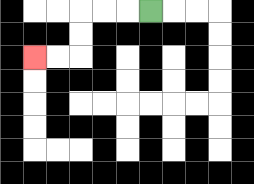{'start': '[6, 0]', 'end': '[1, 2]', 'path_directions': 'L,L,L,D,D,L,L', 'path_coordinates': '[[6, 0], [5, 0], [4, 0], [3, 0], [3, 1], [3, 2], [2, 2], [1, 2]]'}